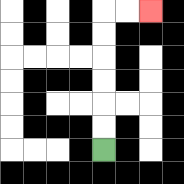{'start': '[4, 6]', 'end': '[6, 0]', 'path_directions': 'U,U,U,U,U,U,R,R', 'path_coordinates': '[[4, 6], [4, 5], [4, 4], [4, 3], [4, 2], [4, 1], [4, 0], [5, 0], [6, 0]]'}